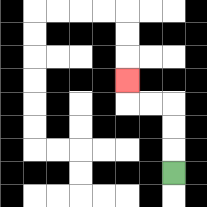{'start': '[7, 7]', 'end': '[5, 3]', 'path_directions': 'U,U,U,L,L,U', 'path_coordinates': '[[7, 7], [7, 6], [7, 5], [7, 4], [6, 4], [5, 4], [5, 3]]'}